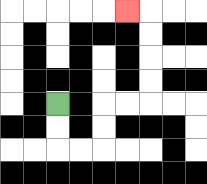{'start': '[2, 4]', 'end': '[5, 0]', 'path_directions': 'D,D,R,R,U,U,R,R,U,U,U,U,L', 'path_coordinates': '[[2, 4], [2, 5], [2, 6], [3, 6], [4, 6], [4, 5], [4, 4], [5, 4], [6, 4], [6, 3], [6, 2], [6, 1], [6, 0], [5, 0]]'}